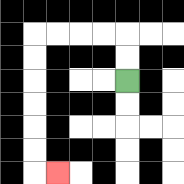{'start': '[5, 3]', 'end': '[2, 7]', 'path_directions': 'U,U,L,L,L,L,D,D,D,D,D,D,R', 'path_coordinates': '[[5, 3], [5, 2], [5, 1], [4, 1], [3, 1], [2, 1], [1, 1], [1, 2], [1, 3], [1, 4], [1, 5], [1, 6], [1, 7], [2, 7]]'}